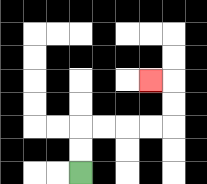{'start': '[3, 7]', 'end': '[6, 3]', 'path_directions': 'U,U,R,R,R,R,U,U,L', 'path_coordinates': '[[3, 7], [3, 6], [3, 5], [4, 5], [5, 5], [6, 5], [7, 5], [7, 4], [7, 3], [6, 3]]'}